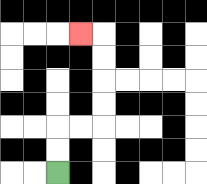{'start': '[2, 7]', 'end': '[3, 1]', 'path_directions': 'U,U,R,R,U,U,U,U,L', 'path_coordinates': '[[2, 7], [2, 6], [2, 5], [3, 5], [4, 5], [4, 4], [4, 3], [4, 2], [4, 1], [3, 1]]'}